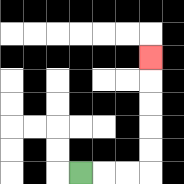{'start': '[3, 7]', 'end': '[6, 2]', 'path_directions': 'R,R,R,U,U,U,U,U', 'path_coordinates': '[[3, 7], [4, 7], [5, 7], [6, 7], [6, 6], [6, 5], [6, 4], [6, 3], [6, 2]]'}